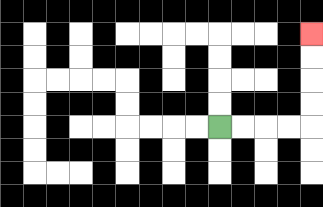{'start': '[9, 5]', 'end': '[13, 1]', 'path_directions': 'R,R,R,R,U,U,U,U', 'path_coordinates': '[[9, 5], [10, 5], [11, 5], [12, 5], [13, 5], [13, 4], [13, 3], [13, 2], [13, 1]]'}